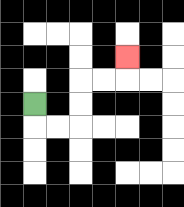{'start': '[1, 4]', 'end': '[5, 2]', 'path_directions': 'D,R,R,U,U,R,R,U', 'path_coordinates': '[[1, 4], [1, 5], [2, 5], [3, 5], [3, 4], [3, 3], [4, 3], [5, 3], [5, 2]]'}